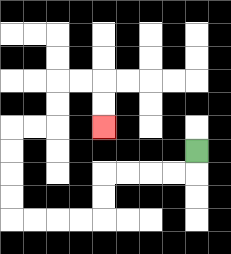{'start': '[8, 6]', 'end': '[4, 5]', 'path_directions': 'D,L,L,L,L,D,D,L,L,L,L,U,U,U,U,R,R,U,U,R,R,D,D', 'path_coordinates': '[[8, 6], [8, 7], [7, 7], [6, 7], [5, 7], [4, 7], [4, 8], [4, 9], [3, 9], [2, 9], [1, 9], [0, 9], [0, 8], [0, 7], [0, 6], [0, 5], [1, 5], [2, 5], [2, 4], [2, 3], [3, 3], [4, 3], [4, 4], [4, 5]]'}